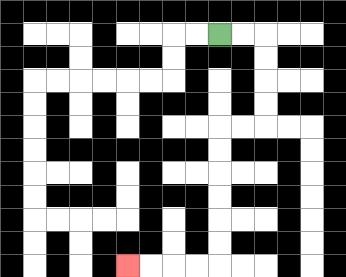{'start': '[9, 1]', 'end': '[5, 11]', 'path_directions': 'R,R,D,D,D,D,L,L,D,D,D,D,D,D,L,L,L,L', 'path_coordinates': '[[9, 1], [10, 1], [11, 1], [11, 2], [11, 3], [11, 4], [11, 5], [10, 5], [9, 5], [9, 6], [9, 7], [9, 8], [9, 9], [9, 10], [9, 11], [8, 11], [7, 11], [6, 11], [5, 11]]'}